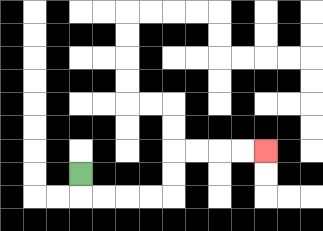{'start': '[3, 7]', 'end': '[11, 6]', 'path_directions': 'D,R,R,R,R,U,U,R,R,R,R', 'path_coordinates': '[[3, 7], [3, 8], [4, 8], [5, 8], [6, 8], [7, 8], [7, 7], [7, 6], [8, 6], [9, 6], [10, 6], [11, 6]]'}